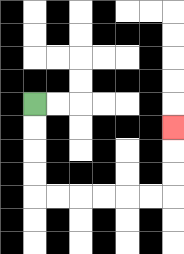{'start': '[1, 4]', 'end': '[7, 5]', 'path_directions': 'D,D,D,D,R,R,R,R,R,R,U,U,U', 'path_coordinates': '[[1, 4], [1, 5], [1, 6], [1, 7], [1, 8], [2, 8], [3, 8], [4, 8], [5, 8], [6, 8], [7, 8], [7, 7], [7, 6], [7, 5]]'}